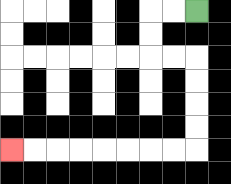{'start': '[8, 0]', 'end': '[0, 6]', 'path_directions': 'L,L,D,D,R,R,D,D,D,D,L,L,L,L,L,L,L,L', 'path_coordinates': '[[8, 0], [7, 0], [6, 0], [6, 1], [6, 2], [7, 2], [8, 2], [8, 3], [8, 4], [8, 5], [8, 6], [7, 6], [6, 6], [5, 6], [4, 6], [3, 6], [2, 6], [1, 6], [0, 6]]'}